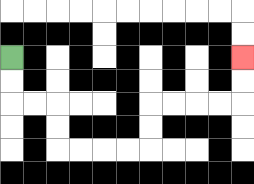{'start': '[0, 2]', 'end': '[10, 2]', 'path_directions': 'D,D,R,R,D,D,R,R,R,R,U,U,R,R,R,R,U,U', 'path_coordinates': '[[0, 2], [0, 3], [0, 4], [1, 4], [2, 4], [2, 5], [2, 6], [3, 6], [4, 6], [5, 6], [6, 6], [6, 5], [6, 4], [7, 4], [8, 4], [9, 4], [10, 4], [10, 3], [10, 2]]'}